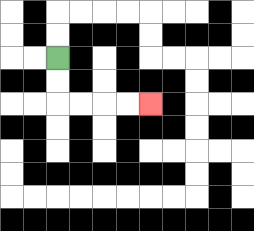{'start': '[2, 2]', 'end': '[6, 4]', 'path_directions': 'D,D,R,R,R,R', 'path_coordinates': '[[2, 2], [2, 3], [2, 4], [3, 4], [4, 4], [5, 4], [6, 4]]'}